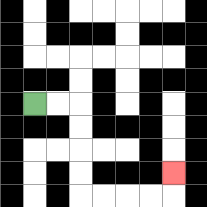{'start': '[1, 4]', 'end': '[7, 7]', 'path_directions': 'R,R,D,D,D,D,R,R,R,R,U', 'path_coordinates': '[[1, 4], [2, 4], [3, 4], [3, 5], [3, 6], [3, 7], [3, 8], [4, 8], [5, 8], [6, 8], [7, 8], [7, 7]]'}